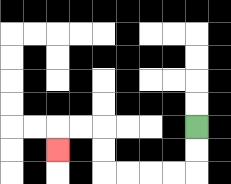{'start': '[8, 5]', 'end': '[2, 6]', 'path_directions': 'D,D,L,L,L,L,U,U,L,L,D', 'path_coordinates': '[[8, 5], [8, 6], [8, 7], [7, 7], [6, 7], [5, 7], [4, 7], [4, 6], [4, 5], [3, 5], [2, 5], [2, 6]]'}